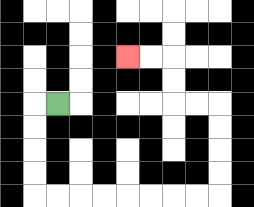{'start': '[2, 4]', 'end': '[5, 2]', 'path_directions': 'L,D,D,D,D,R,R,R,R,R,R,R,R,U,U,U,U,L,L,U,U,L,L', 'path_coordinates': '[[2, 4], [1, 4], [1, 5], [1, 6], [1, 7], [1, 8], [2, 8], [3, 8], [4, 8], [5, 8], [6, 8], [7, 8], [8, 8], [9, 8], [9, 7], [9, 6], [9, 5], [9, 4], [8, 4], [7, 4], [7, 3], [7, 2], [6, 2], [5, 2]]'}